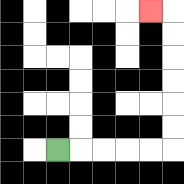{'start': '[2, 6]', 'end': '[6, 0]', 'path_directions': 'R,R,R,R,R,U,U,U,U,U,U,L', 'path_coordinates': '[[2, 6], [3, 6], [4, 6], [5, 6], [6, 6], [7, 6], [7, 5], [7, 4], [7, 3], [7, 2], [7, 1], [7, 0], [6, 0]]'}